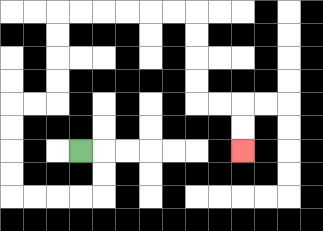{'start': '[3, 6]', 'end': '[10, 6]', 'path_directions': 'R,D,D,L,L,L,L,U,U,U,U,R,R,U,U,U,U,R,R,R,R,R,R,D,D,D,D,R,R,D,D', 'path_coordinates': '[[3, 6], [4, 6], [4, 7], [4, 8], [3, 8], [2, 8], [1, 8], [0, 8], [0, 7], [0, 6], [0, 5], [0, 4], [1, 4], [2, 4], [2, 3], [2, 2], [2, 1], [2, 0], [3, 0], [4, 0], [5, 0], [6, 0], [7, 0], [8, 0], [8, 1], [8, 2], [8, 3], [8, 4], [9, 4], [10, 4], [10, 5], [10, 6]]'}